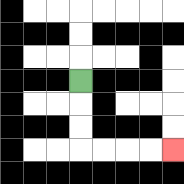{'start': '[3, 3]', 'end': '[7, 6]', 'path_directions': 'D,D,D,R,R,R,R', 'path_coordinates': '[[3, 3], [3, 4], [3, 5], [3, 6], [4, 6], [5, 6], [6, 6], [7, 6]]'}